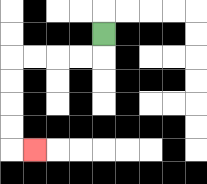{'start': '[4, 1]', 'end': '[1, 6]', 'path_directions': 'D,L,L,L,L,D,D,D,D,R', 'path_coordinates': '[[4, 1], [4, 2], [3, 2], [2, 2], [1, 2], [0, 2], [0, 3], [0, 4], [0, 5], [0, 6], [1, 6]]'}